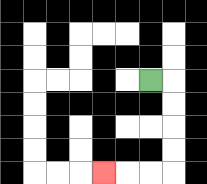{'start': '[6, 3]', 'end': '[4, 7]', 'path_directions': 'R,D,D,D,D,L,L,L', 'path_coordinates': '[[6, 3], [7, 3], [7, 4], [7, 5], [7, 6], [7, 7], [6, 7], [5, 7], [4, 7]]'}